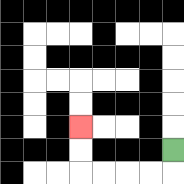{'start': '[7, 6]', 'end': '[3, 5]', 'path_directions': 'D,L,L,L,L,U,U', 'path_coordinates': '[[7, 6], [7, 7], [6, 7], [5, 7], [4, 7], [3, 7], [3, 6], [3, 5]]'}